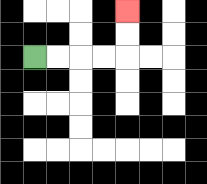{'start': '[1, 2]', 'end': '[5, 0]', 'path_directions': 'R,R,R,R,U,U', 'path_coordinates': '[[1, 2], [2, 2], [3, 2], [4, 2], [5, 2], [5, 1], [5, 0]]'}